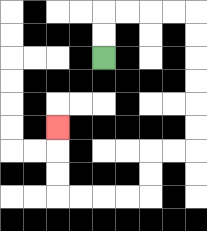{'start': '[4, 2]', 'end': '[2, 5]', 'path_directions': 'U,U,R,R,R,R,D,D,D,D,D,D,L,L,D,D,L,L,L,L,U,U,U', 'path_coordinates': '[[4, 2], [4, 1], [4, 0], [5, 0], [6, 0], [7, 0], [8, 0], [8, 1], [8, 2], [8, 3], [8, 4], [8, 5], [8, 6], [7, 6], [6, 6], [6, 7], [6, 8], [5, 8], [4, 8], [3, 8], [2, 8], [2, 7], [2, 6], [2, 5]]'}